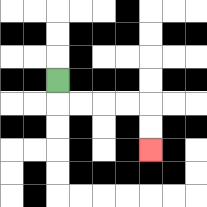{'start': '[2, 3]', 'end': '[6, 6]', 'path_directions': 'D,R,R,R,R,D,D', 'path_coordinates': '[[2, 3], [2, 4], [3, 4], [4, 4], [5, 4], [6, 4], [6, 5], [6, 6]]'}